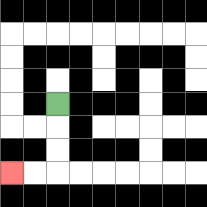{'start': '[2, 4]', 'end': '[0, 7]', 'path_directions': 'D,D,D,L,L', 'path_coordinates': '[[2, 4], [2, 5], [2, 6], [2, 7], [1, 7], [0, 7]]'}